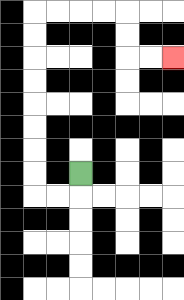{'start': '[3, 7]', 'end': '[7, 2]', 'path_directions': 'D,L,L,U,U,U,U,U,U,U,U,R,R,R,R,D,D,R,R', 'path_coordinates': '[[3, 7], [3, 8], [2, 8], [1, 8], [1, 7], [1, 6], [1, 5], [1, 4], [1, 3], [1, 2], [1, 1], [1, 0], [2, 0], [3, 0], [4, 0], [5, 0], [5, 1], [5, 2], [6, 2], [7, 2]]'}